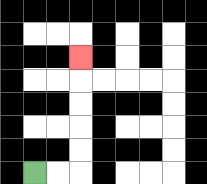{'start': '[1, 7]', 'end': '[3, 2]', 'path_directions': 'R,R,U,U,U,U,U', 'path_coordinates': '[[1, 7], [2, 7], [3, 7], [3, 6], [3, 5], [3, 4], [3, 3], [3, 2]]'}